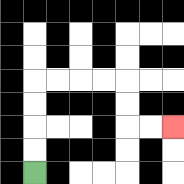{'start': '[1, 7]', 'end': '[7, 5]', 'path_directions': 'U,U,U,U,R,R,R,R,D,D,R,R', 'path_coordinates': '[[1, 7], [1, 6], [1, 5], [1, 4], [1, 3], [2, 3], [3, 3], [4, 3], [5, 3], [5, 4], [5, 5], [6, 5], [7, 5]]'}